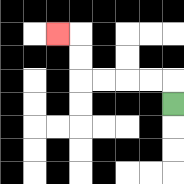{'start': '[7, 4]', 'end': '[2, 1]', 'path_directions': 'U,L,L,L,L,U,U,L', 'path_coordinates': '[[7, 4], [7, 3], [6, 3], [5, 3], [4, 3], [3, 3], [3, 2], [3, 1], [2, 1]]'}